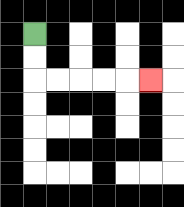{'start': '[1, 1]', 'end': '[6, 3]', 'path_directions': 'D,D,R,R,R,R,R', 'path_coordinates': '[[1, 1], [1, 2], [1, 3], [2, 3], [3, 3], [4, 3], [5, 3], [6, 3]]'}